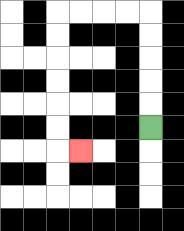{'start': '[6, 5]', 'end': '[3, 6]', 'path_directions': 'U,U,U,U,U,L,L,L,L,D,D,D,D,D,D,R', 'path_coordinates': '[[6, 5], [6, 4], [6, 3], [6, 2], [6, 1], [6, 0], [5, 0], [4, 0], [3, 0], [2, 0], [2, 1], [2, 2], [2, 3], [2, 4], [2, 5], [2, 6], [3, 6]]'}